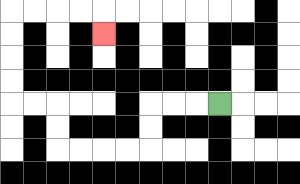{'start': '[9, 4]', 'end': '[4, 1]', 'path_directions': 'L,L,L,D,D,L,L,L,L,U,U,L,L,U,U,U,U,R,R,R,R,D', 'path_coordinates': '[[9, 4], [8, 4], [7, 4], [6, 4], [6, 5], [6, 6], [5, 6], [4, 6], [3, 6], [2, 6], [2, 5], [2, 4], [1, 4], [0, 4], [0, 3], [0, 2], [0, 1], [0, 0], [1, 0], [2, 0], [3, 0], [4, 0], [4, 1]]'}